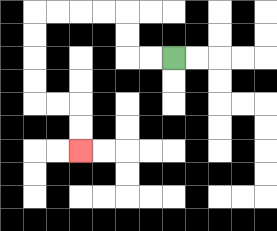{'start': '[7, 2]', 'end': '[3, 6]', 'path_directions': 'L,L,U,U,L,L,L,L,D,D,D,D,R,R,D,D', 'path_coordinates': '[[7, 2], [6, 2], [5, 2], [5, 1], [5, 0], [4, 0], [3, 0], [2, 0], [1, 0], [1, 1], [1, 2], [1, 3], [1, 4], [2, 4], [3, 4], [3, 5], [3, 6]]'}